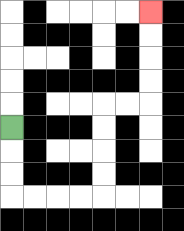{'start': '[0, 5]', 'end': '[6, 0]', 'path_directions': 'D,D,D,R,R,R,R,U,U,U,U,R,R,U,U,U,U', 'path_coordinates': '[[0, 5], [0, 6], [0, 7], [0, 8], [1, 8], [2, 8], [3, 8], [4, 8], [4, 7], [4, 6], [4, 5], [4, 4], [5, 4], [6, 4], [6, 3], [6, 2], [6, 1], [6, 0]]'}